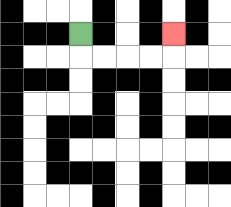{'start': '[3, 1]', 'end': '[7, 1]', 'path_directions': 'D,R,R,R,R,U', 'path_coordinates': '[[3, 1], [3, 2], [4, 2], [5, 2], [6, 2], [7, 2], [7, 1]]'}